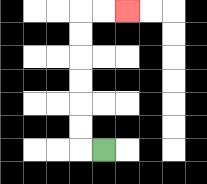{'start': '[4, 6]', 'end': '[5, 0]', 'path_directions': 'L,U,U,U,U,U,U,R,R', 'path_coordinates': '[[4, 6], [3, 6], [3, 5], [3, 4], [3, 3], [3, 2], [3, 1], [3, 0], [4, 0], [5, 0]]'}